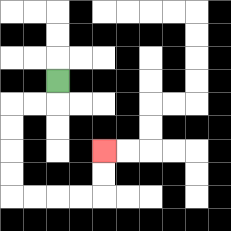{'start': '[2, 3]', 'end': '[4, 6]', 'path_directions': 'D,L,L,D,D,D,D,R,R,R,R,U,U', 'path_coordinates': '[[2, 3], [2, 4], [1, 4], [0, 4], [0, 5], [0, 6], [0, 7], [0, 8], [1, 8], [2, 8], [3, 8], [4, 8], [4, 7], [4, 6]]'}